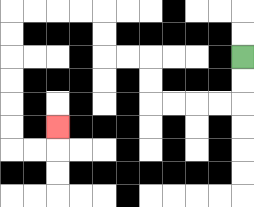{'start': '[10, 2]', 'end': '[2, 5]', 'path_directions': 'D,D,L,L,L,L,U,U,L,L,U,U,L,L,L,L,D,D,D,D,D,D,R,R,U', 'path_coordinates': '[[10, 2], [10, 3], [10, 4], [9, 4], [8, 4], [7, 4], [6, 4], [6, 3], [6, 2], [5, 2], [4, 2], [4, 1], [4, 0], [3, 0], [2, 0], [1, 0], [0, 0], [0, 1], [0, 2], [0, 3], [0, 4], [0, 5], [0, 6], [1, 6], [2, 6], [2, 5]]'}